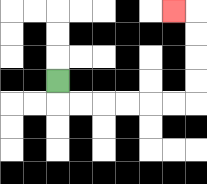{'start': '[2, 3]', 'end': '[7, 0]', 'path_directions': 'D,R,R,R,R,R,R,U,U,U,U,L', 'path_coordinates': '[[2, 3], [2, 4], [3, 4], [4, 4], [5, 4], [6, 4], [7, 4], [8, 4], [8, 3], [8, 2], [8, 1], [8, 0], [7, 0]]'}